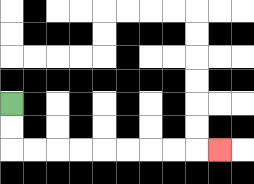{'start': '[0, 4]', 'end': '[9, 6]', 'path_directions': 'D,D,R,R,R,R,R,R,R,R,R', 'path_coordinates': '[[0, 4], [0, 5], [0, 6], [1, 6], [2, 6], [3, 6], [4, 6], [5, 6], [6, 6], [7, 6], [8, 6], [9, 6]]'}